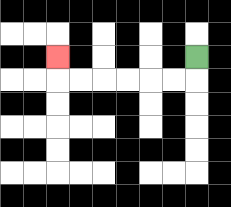{'start': '[8, 2]', 'end': '[2, 2]', 'path_directions': 'D,L,L,L,L,L,L,U', 'path_coordinates': '[[8, 2], [8, 3], [7, 3], [6, 3], [5, 3], [4, 3], [3, 3], [2, 3], [2, 2]]'}